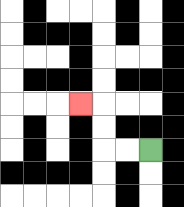{'start': '[6, 6]', 'end': '[3, 4]', 'path_directions': 'L,L,U,U,L', 'path_coordinates': '[[6, 6], [5, 6], [4, 6], [4, 5], [4, 4], [3, 4]]'}